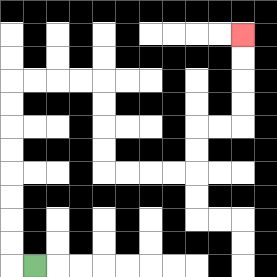{'start': '[1, 11]', 'end': '[10, 1]', 'path_directions': 'L,U,U,U,U,U,U,U,U,R,R,R,R,D,D,D,D,R,R,R,R,U,U,R,R,U,U,U,U', 'path_coordinates': '[[1, 11], [0, 11], [0, 10], [0, 9], [0, 8], [0, 7], [0, 6], [0, 5], [0, 4], [0, 3], [1, 3], [2, 3], [3, 3], [4, 3], [4, 4], [4, 5], [4, 6], [4, 7], [5, 7], [6, 7], [7, 7], [8, 7], [8, 6], [8, 5], [9, 5], [10, 5], [10, 4], [10, 3], [10, 2], [10, 1]]'}